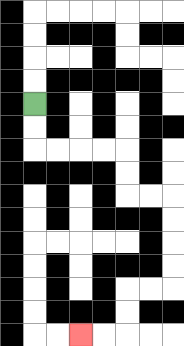{'start': '[1, 4]', 'end': '[3, 14]', 'path_directions': 'D,D,R,R,R,R,D,D,R,R,D,D,D,D,L,L,D,D,L,L', 'path_coordinates': '[[1, 4], [1, 5], [1, 6], [2, 6], [3, 6], [4, 6], [5, 6], [5, 7], [5, 8], [6, 8], [7, 8], [7, 9], [7, 10], [7, 11], [7, 12], [6, 12], [5, 12], [5, 13], [5, 14], [4, 14], [3, 14]]'}